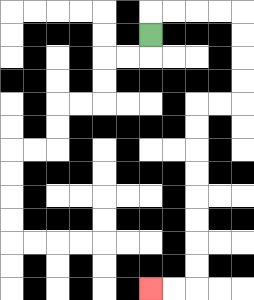{'start': '[6, 1]', 'end': '[6, 12]', 'path_directions': 'U,R,R,R,R,D,D,D,D,L,L,D,D,D,D,D,D,D,D,L,L', 'path_coordinates': '[[6, 1], [6, 0], [7, 0], [8, 0], [9, 0], [10, 0], [10, 1], [10, 2], [10, 3], [10, 4], [9, 4], [8, 4], [8, 5], [8, 6], [8, 7], [8, 8], [8, 9], [8, 10], [8, 11], [8, 12], [7, 12], [6, 12]]'}